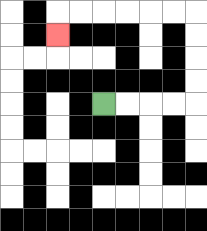{'start': '[4, 4]', 'end': '[2, 1]', 'path_directions': 'R,R,R,R,U,U,U,U,L,L,L,L,L,L,D', 'path_coordinates': '[[4, 4], [5, 4], [6, 4], [7, 4], [8, 4], [8, 3], [8, 2], [8, 1], [8, 0], [7, 0], [6, 0], [5, 0], [4, 0], [3, 0], [2, 0], [2, 1]]'}